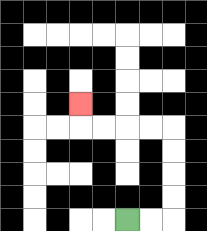{'start': '[5, 9]', 'end': '[3, 4]', 'path_directions': 'R,R,U,U,U,U,L,L,L,L,U', 'path_coordinates': '[[5, 9], [6, 9], [7, 9], [7, 8], [7, 7], [7, 6], [7, 5], [6, 5], [5, 5], [4, 5], [3, 5], [3, 4]]'}